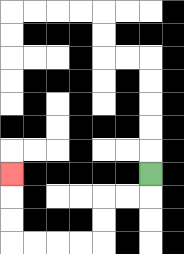{'start': '[6, 7]', 'end': '[0, 7]', 'path_directions': 'D,L,L,D,D,L,L,L,L,U,U,U', 'path_coordinates': '[[6, 7], [6, 8], [5, 8], [4, 8], [4, 9], [4, 10], [3, 10], [2, 10], [1, 10], [0, 10], [0, 9], [0, 8], [0, 7]]'}